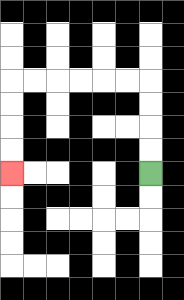{'start': '[6, 7]', 'end': '[0, 7]', 'path_directions': 'U,U,U,U,L,L,L,L,L,L,D,D,D,D', 'path_coordinates': '[[6, 7], [6, 6], [6, 5], [6, 4], [6, 3], [5, 3], [4, 3], [3, 3], [2, 3], [1, 3], [0, 3], [0, 4], [0, 5], [0, 6], [0, 7]]'}